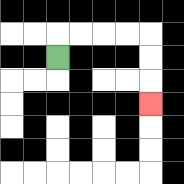{'start': '[2, 2]', 'end': '[6, 4]', 'path_directions': 'U,R,R,R,R,D,D,D', 'path_coordinates': '[[2, 2], [2, 1], [3, 1], [4, 1], [5, 1], [6, 1], [6, 2], [6, 3], [6, 4]]'}